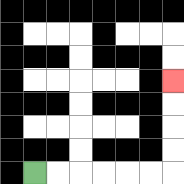{'start': '[1, 7]', 'end': '[7, 3]', 'path_directions': 'R,R,R,R,R,R,U,U,U,U', 'path_coordinates': '[[1, 7], [2, 7], [3, 7], [4, 7], [5, 7], [6, 7], [7, 7], [7, 6], [7, 5], [7, 4], [7, 3]]'}